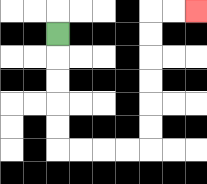{'start': '[2, 1]', 'end': '[8, 0]', 'path_directions': 'D,D,D,D,D,R,R,R,R,U,U,U,U,U,U,R,R', 'path_coordinates': '[[2, 1], [2, 2], [2, 3], [2, 4], [2, 5], [2, 6], [3, 6], [4, 6], [5, 6], [6, 6], [6, 5], [6, 4], [6, 3], [6, 2], [6, 1], [6, 0], [7, 0], [8, 0]]'}